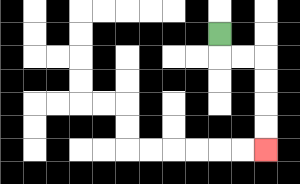{'start': '[9, 1]', 'end': '[11, 6]', 'path_directions': 'D,R,R,D,D,D,D', 'path_coordinates': '[[9, 1], [9, 2], [10, 2], [11, 2], [11, 3], [11, 4], [11, 5], [11, 6]]'}